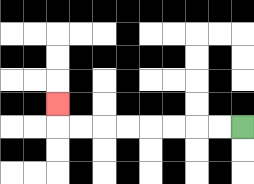{'start': '[10, 5]', 'end': '[2, 4]', 'path_directions': 'L,L,L,L,L,L,L,L,U', 'path_coordinates': '[[10, 5], [9, 5], [8, 5], [7, 5], [6, 5], [5, 5], [4, 5], [3, 5], [2, 5], [2, 4]]'}